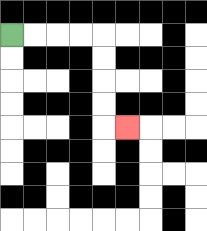{'start': '[0, 1]', 'end': '[5, 5]', 'path_directions': 'R,R,R,R,D,D,D,D,R', 'path_coordinates': '[[0, 1], [1, 1], [2, 1], [3, 1], [4, 1], [4, 2], [4, 3], [4, 4], [4, 5], [5, 5]]'}